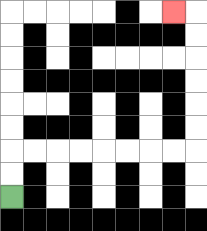{'start': '[0, 8]', 'end': '[7, 0]', 'path_directions': 'U,U,R,R,R,R,R,R,R,R,U,U,U,U,U,U,L', 'path_coordinates': '[[0, 8], [0, 7], [0, 6], [1, 6], [2, 6], [3, 6], [4, 6], [5, 6], [6, 6], [7, 6], [8, 6], [8, 5], [8, 4], [8, 3], [8, 2], [8, 1], [8, 0], [7, 0]]'}